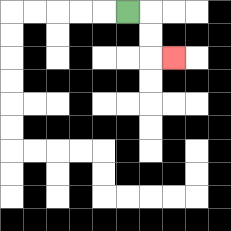{'start': '[5, 0]', 'end': '[7, 2]', 'path_directions': 'R,D,D,R', 'path_coordinates': '[[5, 0], [6, 0], [6, 1], [6, 2], [7, 2]]'}